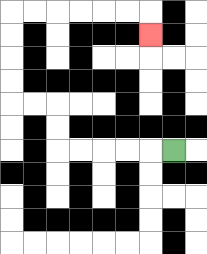{'start': '[7, 6]', 'end': '[6, 1]', 'path_directions': 'L,L,L,L,L,U,U,L,L,U,U,U,U,R,R,R,R,R,R,D', 'path_coordinates': '[[7, 6], [6, 6], [5, 6], [4, 6], [3, 6], [2, 6], [2, 5], [2, 4], [1, 4], [0, 4], [0, 3], [0, 2], [0, 1], [0, 0], [1, 0], [2, 0], [3, 0], [4, 0], [5, 0], [6, 0], [6, 1]]'}